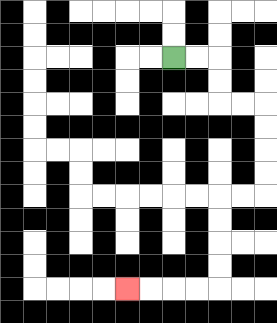{'start': '[7, 2]', 'end': '[5, 12]', 'path_directions': 'R,R,D,D,R,R,D,D,D,D,L,L,D,D,D,D,L,L,L,L', 'path_coordinates': '[[7, 2], [8, 2], [9, 2], [9, 3], [9, 4], [10, 4], [11, 4], [11, 5], [11, 6], [11, 7], [11, 8], [10, 8], [9, 8], [9, 9], [9, 10], [9, 11], [9, 12], [8, 12], [7, 12], [6, 12], [5, 12]]'}